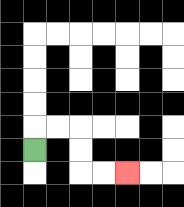{'start': '[1, 6]', 'end': '[5, 7]', 'path_directions': 'U,R,R,D,D,R,R', 'path_coordinates': '[[1, 6], [1, 5], [2, 5], [3, 5], [3, 6], [3, 7], [4, 7], [5, 7]]'}